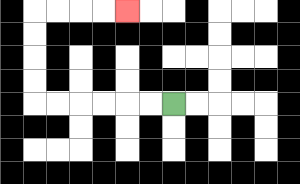{'start': '[7, 4]', 'end': '[5, 0]', 'path_directions': 'L,L,L,L,L,L,U,U,U,U,R,R,R,R', 'path_coordinates': '[[7, 4], [6, 4], [5, 4], [4, 4], [3, 4], [2, 4], [1, 4], [1, 3], [1, 2], [1, 1], [1, 0], [2, 0], [3, 0], [4, 0], [5, 0]]'}